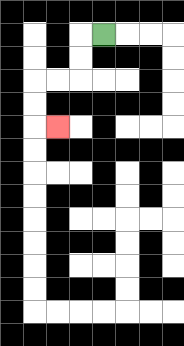{'start': '[4, 1]', 'end': '[2, 5]', 'path_directions': 'L,D,D,L,L,D,D,R', 'path_coordinates': '[[4, 1], [3, 1], [3, 2], [3, 3], [2, 3], [1, 3], [1, 4], [1, 5], [2, 5]]'}